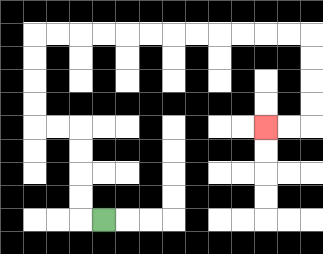{'start': '[4, 9]', 'end': '[11, 5]', 'path_directions': 'L,U,U,U,U,L,L,U,U,U,U,R,R,R,R,R,R,R,R,R,R,R,R,D,D,D,D,L,L', 'path_coordinates': '[[4, 9], [3, 9], [3, 8], [3, 7], [3, 6], [3, 5], [2, 5], [1, 5], [1, 4], [1, 3], [1, 2], [1, 1], [2, 1], [3, 1], [4, 1], [5, 1], [6, 1], [7, 1], [8, 1], [9, 1], [10, 1], [11, 1], [12, 1], [13, 1], [13, 2], [13, 3], [13, 4], [13, 5], [12, 5], [11, 5]]'}